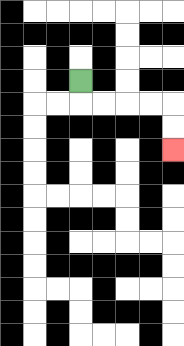{'start': '[3, 3]', 'end': '[7, 6]', 'path_directions': 'D,R,R,R,R,D,D', 'path_coordinates': '[[3, 3], [3, 4], [4, 4], [5, 4], [6, 4], [7, 4], [7, 5], [7, 6]]'}